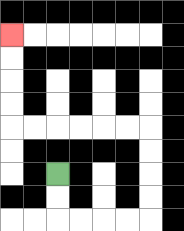{'start': '[2, 7]', 'end': '[0, 1]', 'path_directions': 'D,D,R,R,R,R,U,U,U,U,L,L,L,L,L,L,U,U,U,U', 'path_coordinates': '[[2, 7], [2, 8], [2, 9], [3, 9], [4, 9], [5, 9], [6, 9], [6, 8], [6, 7], [6, 6], [6, 5], [5, 5], [4, 5], [3, 5], [2, 5], [1, 5], [0, 5], [0, 4], [0, 3], [0, 2], [0, 1]]'}